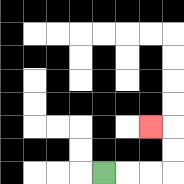{'start': '[4, 7]', 'end': '[6, 5]', 'path_directions': 'R,R,R,U,U,L', 'path_coordinates': '[[4, 7], [5, 7], [6, 7], [7, 7], [7, 6], [7, 5], [6, 5]]'}